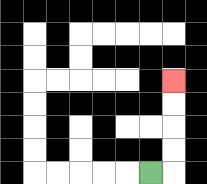{'start': '[6, 7]', 'end': '[7, 3]', 'path_directions': 'R,U,U,U,U', 'path_coordinates': '[[6, 7], [7, 7], [7, 6], [7, 5], [7, 4], [7, 3]]'}